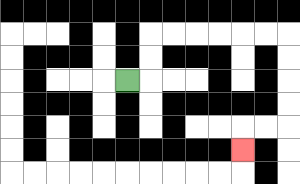{'start': '[5, 3]', 'end': '[10, 6]', 'path_directions': 'R,U,U,R,R,R,R,R,R,D,D,D,D,L,L,D', 'path_coordinates': '[[5, 3], [6, 3], [6, 2], [6, 1], [7, 1], [8, 1], [9, 1], [10, 1], [11, 1], [12, 1], [12, 2], [12, 3], [12, 4], [12, 5], [11, 5], [10, 5], [10, 6]]'}